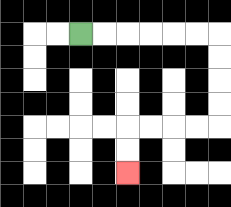{'start': '[3, 1]', 'end': '[5, 7]', 'path_directions': 'R,R,R,R,R,R,D,D,D,D,L,L,L,L,D,D', 'path_coordinates': '[[3, 1], [4, 1], [5, 1], [6, 1], [7, 1], [8, 1], [9, 1], [9, 2], [9, 3], [9, 4], [9, 5], [8, 5], [7, 5], [6, 5], [5, 5], [5, 6], [5, 7]]'}